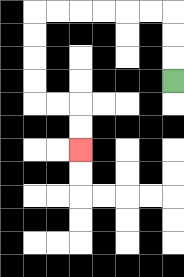{'start': '[7, 3]', 'end': '[3, 6]', 'path_directions': 'U,U,U,L,L,L,L,L,L,D,D,D,D,R,R,D,D', 'path_coordinates': '[[7, 3], [7, 2], [7, 1], [7, 0], [6, 0], [5, 0], [4, 0], [3, 0], [2, 0], [1, 0], [1, 1], [1, 2], [1, 3], [1, 4], [2, 4], [3, 4], [3, 5], [3, 6]]'}